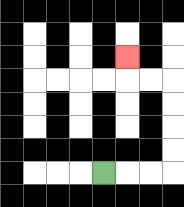{'start': '[4, 7]', 'end': '[5, 2]', 'path_directions': 'R,R,R,U,U,U,U,L,L,U', 'path_coordinates': '[[4, 7], [5, 7], [6, 7], [7, 7], [7, 6], [7, 5], [7, 4], [7, 3], [6, 3], [5, 3], [5, 2]]'}